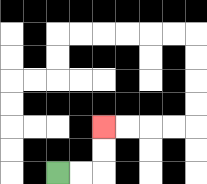{'start': '[2, 7]', 'end': '[4, 5]', 'path_directions': 'R,R,U,U', 'path_coordinates': '[[2, 7], [3, 7], [4, 7], [4, 6], [4, 5]]'}